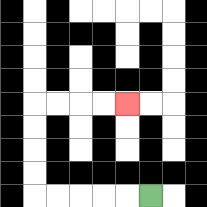{'start': '[6, 8]', 'end': '[5, 4]', 'path_directions': 'L,L,L,L,L,U,U,U,U,R,R,R,R', 'path_coordinates': '[[6, 8], [5, 8], [4, 8], [3, 8], [2, 8], [1, 8], [1, 7], [1, 6], [1, 5], [1, 4], [2, 4], [3, 4], [4, 4], [5, 4]]'}